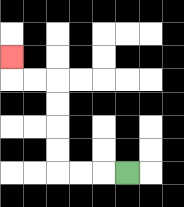{'start': '[5, 7]', 'end': '[0, 2]', 'path_directions': 'L,L,L,U,U,U,U,L,L,U', 'path_coordinates': '[[5, 7], [4, 7], [3, 7], [2, 7], [2, 6], [2, 5], [2, 4], [2, 3], [1, 3], [0, 3], [0, 2]]'}